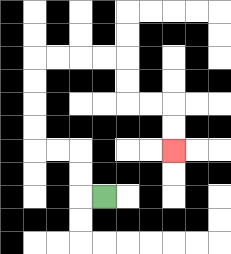{'start': '[4, 8]', 'end': '[7, 6]', 'path_directions': 'L,U,U,L,L,U,U,U,U,R,R,R,R,D,D,R,R,D,D', 'path_coordinates': '[[4, 8], [3, 8], [3, 7], [3, 6], [2, 6], [1, 6], [1, 5], [1, 4], [1, 3], [1, 2], [2, 2], [3, 2], [4, 2], [5, 2], [5, 3], [5, 4], [6, 4], [7, 4], [7, 5], [7, 6]]'}